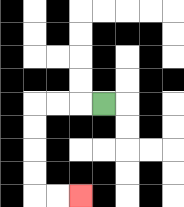{'start': '[4, 4]', 'end': '[3, 8]', 'path_directions': 'L,L,L,D,D,D,D,R,R', 'path_coordinates': '[[4, 4], [3, 4], [2, 4], [1, 4], [1, 5], [1, 6], [1, 7], [1, 8], [2, 8], [3, 8]]'}